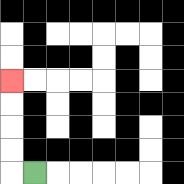{'start': '[1, 7]', 'end': '[0, 3]', 'path_directions': 'L,U,U,U,U', 'path_coordinates': '[[1, 7], [0, 7], [0, 6], [0, 5], [0, 4], [0, 3]]'}